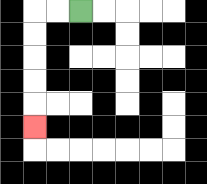{'start': '[3, 0]', 'end': '[1, 5]', 'path_directions': 'L,L,D,D,D,D,D', 'path_coordinates': '[[3, 0], [2, 0], [1, 0], [1, 1], [1, 2], [1, 3], [1, 4], [1, 5]]'}